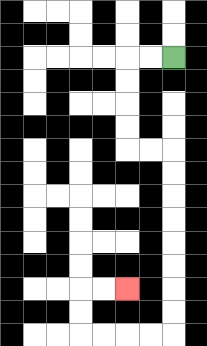{'start': '[7, 2]', 'end': '[5, 12]', 'path_directions': 'L,L,D,D,D,D,R,R,D,D,D,D,D,D,D,D,L,L,L,L,U,U,R,R', 'path_coordinates': '[[7, 2], [6, 2], [5, 2], [5, 3], [5, 4], [5, 5], [5, 6], [6, 6], [7, 6], [7, 7], [7, 8], [7, 9], [7, 10], [7, 11], [7, 12], [7, 13], [7, 14], [6, 14], [5, 14], [4, 14], [3, 14], [3, 13], [3, 12], [4, 12], [5, 12]]'}